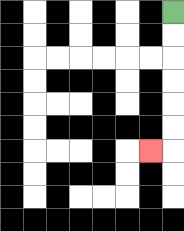{'start': '[7, 0]', 'end': '[6, 6]', 'path_directions': 'D,D,D,D,D,D,L', 'path_coordinates': '[[7, 0], [7, 1], [7, 2], [7, 3], [7, 4], [7, 5], [7, 6], [6, 6]]'}